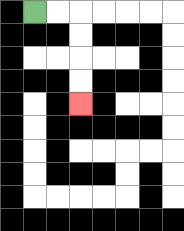{'start': '[1, 0]', 'end': '[3, 4]', 'path_directions': 'R,R,D,D,D,D', 'path_coordinates': '[[1, 0], [2, 0], [3, 0], [3, 1], [3, 2], [3, 3], [3, 4]]'}